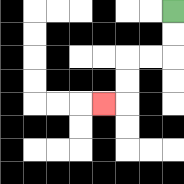{'start': '[7, 0]', 'end': '[4, 4]', 'path_directions': 'D,D,L,L,D,D,L', 'path_coordinates': '[[7, 0], [7, 1], [7, 2], [6, 2], [5, 2], [5, 3], [5, 4], [4, 4]]'}